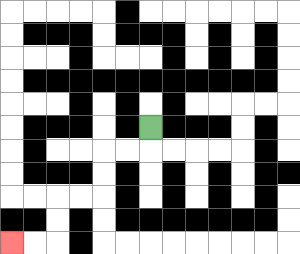{'start': '[6, 5]', 'end': '[0, 10]', 'path_directions': 'D,L,L,D,D,L,L,D,D,L,L', 'path_coordinates': '[[6, 5], [6, 6], [5, 6], [4, 6], [4, 7], [4, 8], [3, 8], [2, 8], [2, 9], [2, 10], [1, 10], [0, 10]]'}